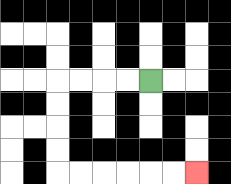{'start': '[6, 3]', 'end': '[8, 7]', 'path_directions': 'L,L,L,L,D,D,D,D,R,R,R,R,R,R', 'path_coordinates': '[[6, 3], [5, 3], [4, 3], [3, 3], [2, 3], [2, 4], [2, 5], [2, 6], [2, 7], [3, 7], [4, 7], [5, 7], [6, 7], [7, 7], [8, 7]]'}